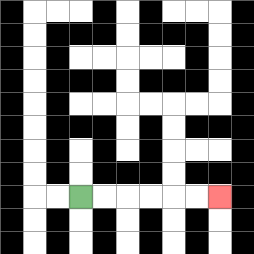{'start': '[3, 8]', 'end': '[9, 8]', 'path_directions': 'R,R,R,R,R,R', 'path_coordinates': '[[3, 8], [4, 8], [5, 8], [6, 8], [7, 8], [8, 8], [9, 8]]'}